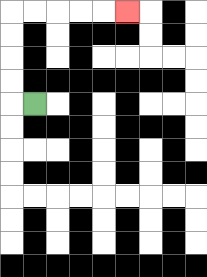{'start': '[1, 4]', 'end': '[5, 0]', 'path_directions': 'L,U,U,U,U,R,R,R,R,R', 'path_coordinates': '[[1, 4], [0, 4], [0, 3], [0, 2], [0, 1], [0, 0], [1, 0], [2, 0], [3, 0], [4, 0], [5, 0]]'}